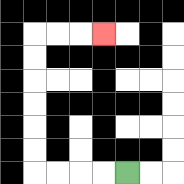{'start': '[5, 7]', 'end': '[4, 1]', 'path_directions': 'L,L,L,L,U,U,U,U,U,U,R,R,R', 'path_coordinates': '[[5, 7], [4, 7], [3, 7], [2, 7], [1, 7], [1, 6], [1, 5], [1, 4], [1, 3], [1, 2], [1, 1], [2, 1], [3, 1], [4, 1]]'}